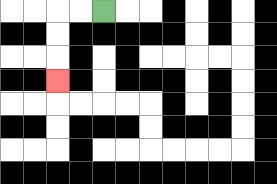{'start': '[4, 0]', 'end': '[2, 3]', 'path_directions': 'L,L,D,D,D', 'path_coordinates': '[[4, 0], [3, 0], [2, 0], [2, 1], [2, 2], [2, 3]]'}